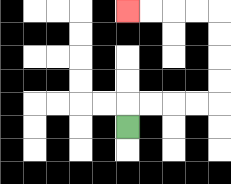{'start': '[5, 5]', 'end': '[5, 0]', 'path_directions': 'U,R,R,R,R,U,U,U,U,L,L,L,L', 'path_coordinates': '[[5, 5], [5, 4], [6, 4], [7, 4], [8, 4], [9, 4], [9, 3], [9, 2], [9, 1], [9, 0], [8, 0], [7, 0], [6, 0], [5, 0]]'}